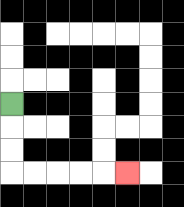{'start': '[0, 4]', 'end': '[5, 7]', 'path_directions': 'D,D,D,R,R,R,R,R', 'path_coordinates': '[[0, 4], [0, 5], [0, 6], [0, 7], [1, 7], [2, 7], [3, 7], [4, 7], [5, 7]]'}